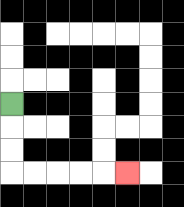{'start': '[0, 4]', 'end': '[5, 7]', 'path_directions': 'D,D,D,R,R,R,R,R', 'path_coordinates': '[[0, 4], [0, 5], [0, 6], [0, 7], [1, 7], [2, 7], [3, 7], [4, 7], [5, 7]]'}